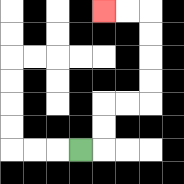{'start': '[3, 6]', 'end': '[4, 0]', 'path_directions': 'R,U,U,R,R,U,U,U,U,L,L', 'path_coordinates': '[[3, 6], [4, 6], [4, 5], [4, 4], [5, 4], [6, 4], [6, 3], [6, 2], [6, 1], [6, 0], [5, 0], [4, 0]]'}